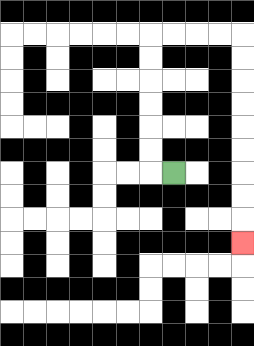{'start': '[7, 7]', 'end': '[10, 10]', 'path_directions': 'L,U,U,U,U,U,U,R,R,R,R,D,D,D,D,D,D,D,D,D', 'path_coordinates': '[[7, 7], [6, 7], [6, 6], [6, 5], [6, 4], [6, 3], [6, 2], [6, 1], [7, 1], [8, 1], [9, 1], [10, 1], [10, 2], [10, 3], [10, 4], [10, 5], [10, 6], [10, 7], [10, 8], [10, 9], [10, 10]]'}